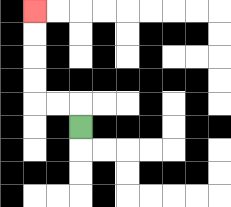{'start': '[3, 5]', 'end': '[1, 0]', 'path_directions': 'U,L,L,U,U,U,U', 'path_coordinates': '[[3, 5], [3, 4], [2, 4], [1, 4], [1, 3], [1, 2], [1, 1], [1, 0]]'}